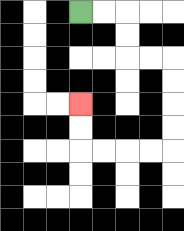{'start': '[3, 0]', 'end': '[3, 4]', 'path_directions': 'R,R,D,D,R,R,D,D,D,D,L,L,L,L,U,U', 'path_coordinates': '[[3, 0], [4, 0], [5, 0], [5, 1], [5, 2], [6, 2], [7, 2], [7, 3], [7, 4], [7, 5], [7, 6], [6, 6], [5, 6], [4, 6], [3, 6], [3, 5], [3, 4]]'}